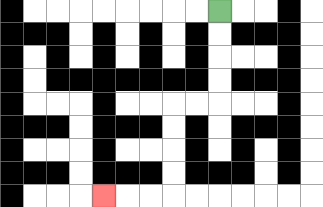{'start': '[9, 0]', 'end': '[4, 8]', 'path_directions': 'D,D,D,D,L,L,D,D,D,D,L,L,L', 'path_coordinates': '[[9, 0], [9, 1], [9, 2], [9, 3], [9, 4], [8, 4], [7, 4], [7, 5], [7, 6], [7, 7], [7, 8], [6, 8], [5, 8], [4, 8]]'}